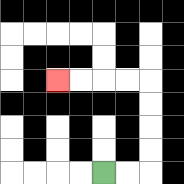{'start': '[4, 7]', 'end': '[2, 3]', 'path_directions': 'R,R,U,U,U,U,L,L,L,L', 'path_coordinates': '[[4, 7], [5, 7], [6, 7], [6, 6], [6, 5], [6, 4], [6, 3], [5, 3], [4, 3], [3, 3], [2, 3]]'}